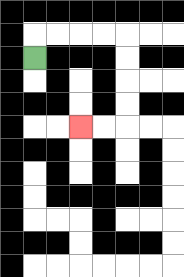{'start': '[1, 2]', 'end': '[3, 5]', 'path_directions': 'U,R,R,R,R,D,D,D,D,L,L', 'path_coordinates': '[[1, 2], [1, 1], [2, 1], [3, 1], [4, 1], [5, 1], [5, 2], [5, 3], [5, 4], [5, 5], [4, 5], [3, 5]]'}